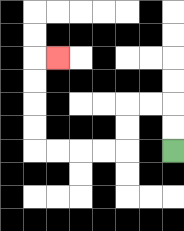{'start': '[7, 6]', 'end': '[2, 2]', 'path_directions': 'U,U,L,L,D,D,L,L,L,L,U,U,U,U,R', 'path_coordinates': '[[7, 6], [7, 5], [7, 4], [6, 4], [5, 4], [5, 5], [5, 6], [4, 6], [3, 6], [2, 6], [1, 6], [1, 5], [1, 4], [1, 3], [1, 2], [2, 2]]'}